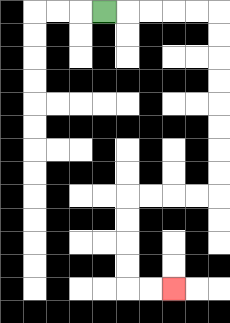{'start': '[4, 0]', 'end': '[7, 12]', 'path_directions': 'R,R,R,R,R,D,D,D,D,D,D,D,D,L,L,L,L,D,D,D,D,R,R', 'path_coordinates': '[[4, 0], [5, 0], [6, 0], [7, 0], [8, 0], [9, 0], [9, 1], [9, 2], [9, 3], [9, 4], [9, 5], [9, 6], [9, 7], [9, 8], [8, 8], [7, 8], [6, 8], [5, 8], [5, 9], [5, 10], [5, 11], [5, 12], [6, 12], [7, 12]]'}